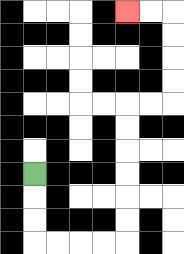{'start': '[1, 7]', 'end': '[5, 0]', 'path_directions': 'D,D,D,R,R,R,R,U,U,U,U,U,U,R,R,U,U,U,U,L,L', 'path_coordinates': '[[1, 7], [1, 8], [1, 9], [1, 10], [2, 10], [3, 10], [4, 10], [5, 10], [5, 9], [5, 8], [5, 7], [5, 6], [5, 5], [5, 4], [6, 4], [7, 4], [7, 3], [7, 2], [7, 1], [7, 0], [6, 0], [5, 0]]'}